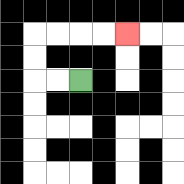{'start': '[3, 3]', 'end': '[5, 1]', 'path_directions': 'L,L,U,U,R,R,R,R', 'path_coordinates': '[[3, 3], [2, 3], [1, 3], [1, 2], [1, 1], [2, 1], [3, 1], [4, 1], [5, 1]]'}